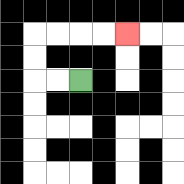{'start': '[3, 3]', 'end': '[5, 1]', 'path_directions': 'L,L,U,U,R,R,R,R', 'path_coordinates': '[[3, 3], [2, 3], [1, 3], [1, 2], [1, 1], [2, 1], [3, 1], [4, 1], [5, 1]]'}